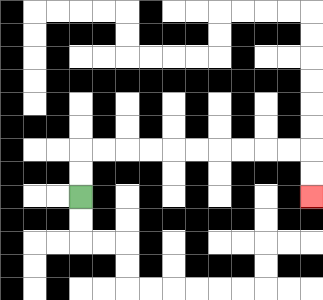{'start': '[3, 8]', 'end': '[13, 8]', 'path_directions': 'U,U,R,R,R,R,R,R,R,R,R,R,D,D', 'path_coordinates': '[[3, 8], [3, 7], [3, 6], [4, 6], [5, 6], [6, 6], [7, 6], [8, 6], [9, 6], [10, 6], [11, 6], [12, 6], [13, 6], [13, 7], [13, 8]]'}